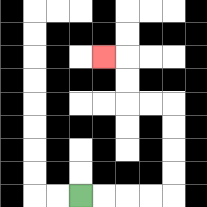{'start': '[3, 8]', 'end': '[4, 2]', 'path_directions': 'R,R,R,R,U,U,U,U,L,L,U,U,L', 'path_coordinates': '[[3, 8], [4, 8], [5, 8], [6, 8], [7, 8], [7, 7], [7, 6], [7, 5], [7, 4], [6, 4], [5, 4], [5, 3], [5, 2], [4, 2]]'}